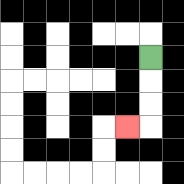{'start': '[6, 2]', 'end': '[5, 5]', 'path_directions': 'D,D,D,L', 'path_coordinates': '[[6, 2], [6, 3], [6, 4], [6, 5], [5, 5]]'}